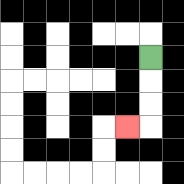{'start': '[6, 2]', 'end': '[5, 5]', 'path_directions': 'D,D,D,L', 'path_coordinates': '[[6, 2], [6, 3], [6, 4], [6, 5], [5, 5]]'}